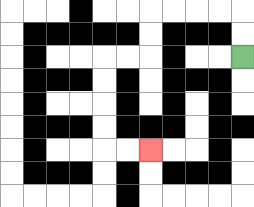{'start': '[10, 2]', 'end': '[6, 6]', 'path_directions': 'U,U,L,L,L,L,D,D,L,L,D,D,D,D,R,R', 'path_coordinates': '[[10, 2], [10, 1], [10, 0], [9, 0], [8, 0], [7, 0], [6, 0], [6, 1], [6, 2], [5, 2], [4, 2], [4, 3], [4, 4], [4, 5], [4, 6], [5, 6], [6, 6]]'}